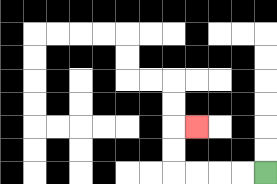{'start': '[11, 7]', 'end': '[8, 5]', 'path_directions': 'L,L,L,L,U,U,R', 'path_coordinates': '[[11, 7], [10, 7], [9, 7], [8, 7], [7, 7], [7, 6], [7, 5], [8, 5]]'}